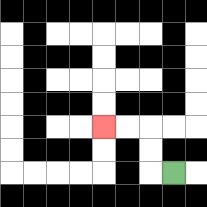{'start': '[7, 7]', 'end': '[4, 5]', 'path_directions': 'L,U,U,L,L', 'path_coordinates': '[[7, 7], [6, 7], [6, 6], [6, 5], [5, 5], [4, 5]]'}